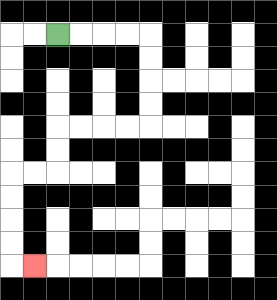{'start': '[2, 1]', 'end': '[1, 11]', 'path_directions': 'R,R,R,R,D,D,D,D,L,L,L,L,D,D,L,L,D,D,D,D,R', 'path_coordinates': '[[2, 1], [3, 1], [4, 1], [5, 1], [6, 1], [6, 2], [6, 3], [6, 4], [6, 5], [5, 5], [4, 5], [3, 5], [2, 5], [2, 6], [2, 7], [1, 7], [0, 7], [0, 8], [0, 9], [0, 10], [0, 11], [1, 11]]'}